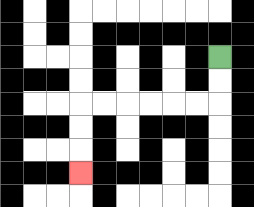{'start': '[9, 2]', 'end': '[3, 7]', 'path_directions': 'D,D,L,L,L,L,L,L,D,D,D', 'path_coordinates': '[[9, 2], [9, 3], [9, 4], [8, 4], [7, 4], [6, 4], [5, 4], [4, 4], [3, 4], [3, 5], [3, 6], [3, 7]]'}